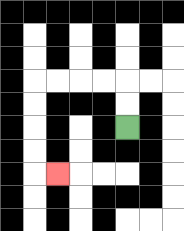{'start': '[5, 5]', 'end': '[2, 7]', 'path_directions': 'U,U,L,L,L,L,D,D,D,D,R', 'path_coordinates': '[[5, 5], [5, 4], [5, 3], [4, 3], [3, 3], [2, 3], [1, 3], [1, 4], [1, 5], [1, 6], [1, 7], [2, 7]]'}